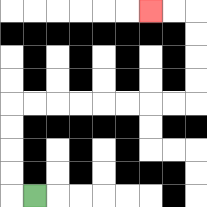{'start': '[1, 8]', 'end': '[6, 0]', 'path_directions': 'L,U,U,U,U,R,R,R,R,R,R,R,R,U,U,U,U,L,L', 'path_coordinates': '[[1, 8], [0, 8], [0, 7], [0, 6], [0, 5], [0, 4], [1, 4], [2, 4], [3, 4], [4, 4], [5, 4], [6, 4], [7, 4], [8, 4], [8, 3], [8, 2], [8, 1], [8, 0], [7, 0], [6, 0]]'}